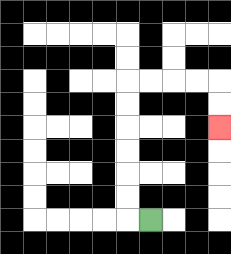{'start': '[6, 9]', 'end': '[9, 5]', 'path_directions': 'L,U,U,U,U,U,U,R,R,R,R,D,D', 'path_coordinates': '[[6, 9], [5, 9], [5, 8], [5, 7], [5, 6], [5, 5], [5, 4], [5, 3], [6, 3], [7, 3], [8, 3], [9, 3], [9, 4], [9, 5]]'}